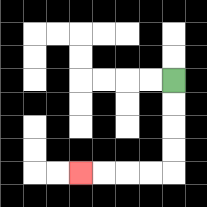{'start': '[7, 3]', 'end': '[3, 7]', 'path_directions': 'D,D,D,D,L,L,L,L', 'path_coordinates': '[[7, 3], [7, 4], [7, 5], [7, 6], [7, 7], [6, 7], [5, 7], [4, 7], [3, 7]]'}